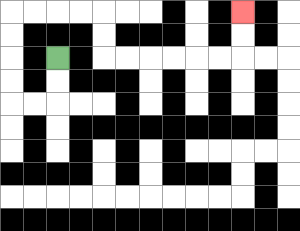{'start': '[2, 2]', 'end': '[10, 0]', 'path_directions': 'D,D,L,L,U,U,U,U,R,R,R,R,D,D,R,R,R,R,R,R,U,U', 'path_coordinates': '[[2, 2], [2, 3], [2, 4], [1, 4], [0, 4], [0, 3], [0, 2], [0, 1], [0, 0], [1, 0], [2, 0], [3, 0], [4, 0], [4, 1], [4, 2], [5, 2], [6, 2], [7, 2], [8, 2], [9, 2], [10, 2], [10, 1], [10, 0]]'}